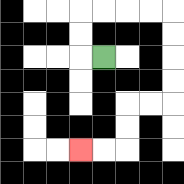{'start': '[4, 2]', 'end': '[3, 6]', 'path_directions': 'L,U,U,R,R,R,R,D,D,D,D,L,L,D,D,L,L', 'path_coordinates': '[[4, 2], [3, 2], [3, 1], [3, 0], [4, 0], [5, 0], [6, 0], [7, 0], [7, 1], [7, 2], [7, 3], [7, 4], [6, 4], [5, 4], [5, 5], [5, 6], [4, 6], [3, 6]]'}